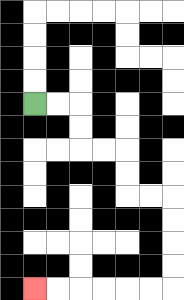{'start': '[1, 4]', 'end': '[1, 12]', 'path_directions': 'R,R,D,D,R,R,D,D,R,R,D,D,D,D,L,L,L,L,L,L', 'path_coordinates': '[[1, 4], [2, 4], [3, 4], [3, 5], [3, 6], [4, 6], [5, 6], [5, 7], [5, 8], [6, 8], [7, 8], [7, 9], [7, 10], [7, 11], [7, 12], [6, 12], [5, 12], [4, 12], [3, 12], [2, 12], [1, 12]]'}